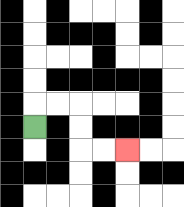{'start': '[1, 5]', 'end': '[5, 6]', 'path_directions': 'U,R,R,D,D,R,R', 'path_coordinates': '[[1, 5], [1, 4], [2, 4], [3, 4], [3, 5], [3, 6], [4, 6], [5, 6]]'}